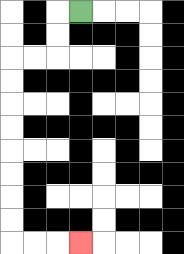{'start': '[3, 0]', 'end': '[3, 10]', 'path_directions': 'L,D,D,L,L,D,D,D,D,D,D,D,D,R,R,R', 'path_coordinates': '[[3, 0], [2, 0], [2, 1], [2, 2], [1, 2], [0, 2], [0, 3], [0, 4], [0, 5], [0, 6], [0, 7], [0, 8], [0, 9], [0, 10], [1, 10], [2, 10], [3, 10]]'}